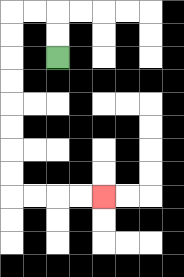{'start': '[2, 2]', 'end': '[4, 8]', 'path_directions': 'U,U,L,L,D,D,D,D,D,D,D,D,R,R,R,R', 'path_coordinates': '[[2, 2], [2, 1], [2, 0], [1, 0], [0, 0], [0, 1], [0, 2], [0, 3], [0, 4], [0, 5], [0, 6], [0, 7], [0, 8], [1, 8], [2, 8], [3, 8], [4, 8]]'}